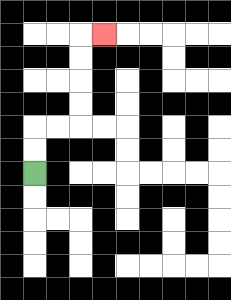{'start': '[1, 7]', 'end': '[4, 1]', 'path_directions': 'U,U,R,R,U,U,U,U,R', 'path_coordinates': '[[1, 7], [1, 6], [1, 5], [2, 5], [3, 5], [3, 4], [3, 3], [3, 2], [3, 1], [4, 1]]'}